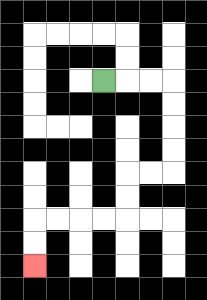{'start': '[4, 3]', 'end': '[1, 11]', 'path_directions': 'R,R,R,D,D,D,D,L,L,D,D,L,L,L,L,D,D', 'path_coordinates': '[[4, 3], [5, 3], [6, 3], [7, 3], [7, 4], [7, 5], [7, 6], [7, 7], [6, 7], [5, 7], [5, 8], [5, 9], [4, 9], [3, 9], [2, 9], [1, 9], [1, 10], [1, 11]]'}